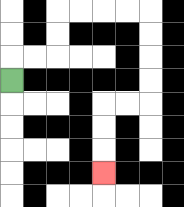{'start': '[0, 3]', 'end': '[4, 7]', 'path_directions': 'U,R,R,U,U,R,R,R,R,D,D,D,D,L,L,D,D,D', 'path_coordinates': '[[0, 3], [0, 2], [1, 2], [2, 2], [2, 1], [2, 0], [3, 0], [4, 0], [5, 0], [6, 0], [6, 1], [6, 2], [6, 3], [6, 4], [5, 4], [4, 4], [4, 5], [4, 6], [4, 7]]'}